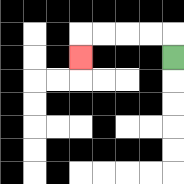{'start': '[7, 2]', 'end': '[3, 2]', 'path_directions': 'U,L,L,L,L,D', 'path_coordinates': '[[7, 2], [7, 1], [6, 1], [5, 1], [4, 1], [3, 1], [3, 2]]'}